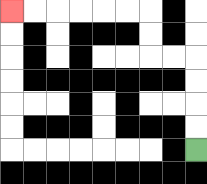{'start': '[8, 6]', 'end': '[0, 0]', 'path_directions': 'U,U,U,U,L,L,U,U,L,L,L,L,L,L', 'path_coordinates': '[[8, 6], [8, 5], [8, 4], [8, 3], [8, 2], [7, 2], [6, 2], [6, 1], [6, 0], [5, 0], [4, 0], [3, 0], [2, 0], [1, 0], [0, 0]]'}